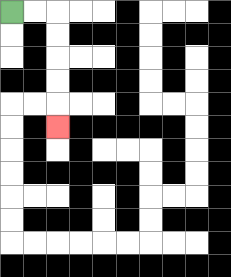{'start': '[0, 0]', 'end': '[2, 5]', 'path_directions': 'R,R,D,D,D,D,D', 'path_coordinates': '[[0, 0], [1, 0], [2, 0], [2, 1], [2, 2], [2, 3], [2, 4], [2, 5]]'}